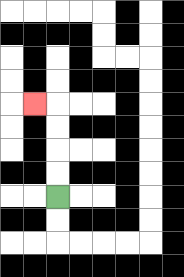{'start': '[2, 8]', 'end': '[1, 4]', 'path_directions': 'U,U,U,U,L', 'path_coordinates': '[[2, 8], [2, 7], [2, 6], [2, 5], [2, 4], [1, 4]]'}